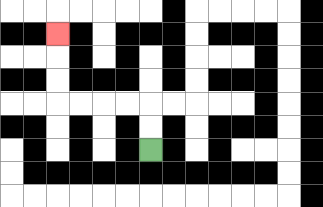{'start': '[6, 6]', 'end': '[2, 1]', 'path_directions': 'U,U,L,L,L,L,U,U,U', 'path_coordinates': '[[6, 6], [6, 5], [6, 4], [5, 4], [4, 4], [3, 4], [2, 4], [2, 3], [2, 2], [2, 1]]'}